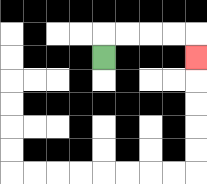{'start': '[4, 2]', 'end': '[8, 2]', 'path_directions': 'U,R,R,R,R,D', 'path_coordinates': '[[4, 2], [4, 1], [5, 1], [6, 1], [7, 1], [8, 1], [8, 2]]'}